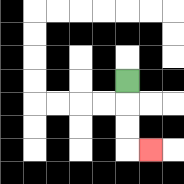{'start': '[5, 3]', 'end': '[6, 6]', 'path_directions': 'D,D,D,R', 'path_coordinates': '[[5, 3], [5, 4], [5, 5], [5, 6], [6, 6]]'}